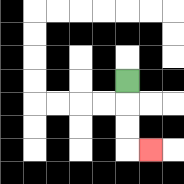{'start': '[5, 3]', 'end': '[6, 6]', 'path_directions': 'D,D,D,R', 'path_coordinates': '[[5, 3], [5, 4], [5, 5], [5, 6], [6, 6]]'}